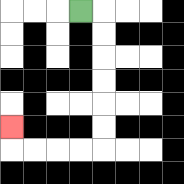{'start': '[3, 0]', 'end': '[0, 5]', 'path_directions': 'R,D,D,D,D,D,D,L,L,L,L,U', 'path_coordinates': '[[3, 0], [4, 0], [4, 1], [4, 2], [4, 3], [4, 4], [4, 5], [4, 6], [3, 6], [2, 6], [1, 6], [0, 6], [0, 5]]'}